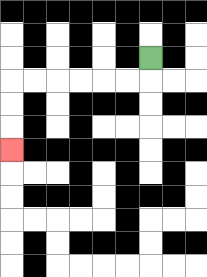{'start': '[6, 2]', 'end': '[0, 6]', 'path_directions': 'D,L,L,L,L,L,L,D,D,D', 'path_coordinates': '[[6, 2], [6, 3], [5, 3], [4, 3], [3, 3], [2, 3], [1, 3], [0, 3], [0, 4], [0, 5], [0, 6]]'}